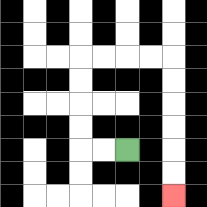{'start': '[5, 6]', 'end': '[7, 8]', 'path_directions': 'L,L,U,U,U,U,R,R,R,R,D,D,D,D,D,D', 'path_coordinates': '[[5, 6], [4, 6], [3, 6], [3, 5], [3, 4], [3, 3], [3, 2], [4, 2], [5, 2], [6, 2], [7, 2], [7, 3], [7, 4], [7, 5], [7, 6], [7, 7], [7, 8]]'}